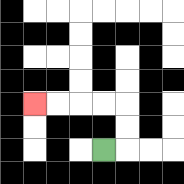{'start': '[4, 6]', 'end': '[1, 4]', 'path_directions': 'R,U,U,L,L,L,L', 'path_coordinates': '[[4, 6], [5, 6], [5, 5], [5, 4], [4, 4], [3, 4], [2, 4], [1, 4]]'}